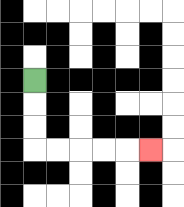{'start': '[1, 3]', 'end': '[6, 6]', 'path_directions': 'D,D,D,R,R,R,R,R', 'path_coordinates': '[[1, 3], [1, 4], [1, 5], [1, 6], [2, 6], [3, 6], [4, 6], [5, 6], [6, 6]]'}